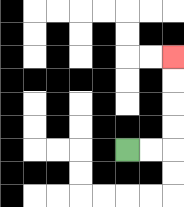{'start': '[5, 6]', 'end': '[7, 2]', 'path_directions': 'R,R,U,U,U,U', 'path_coordinates': '[[5, 6], [6, 6], [7, 6], [7, 5], [7, 4], [7, 3], [7, 2]]'}